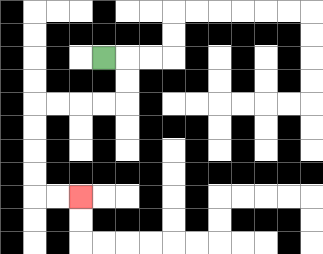{'start': '[4, 2]', 'end': '[3, 8]', 'path_directions': 'R,D,D,L,L,L,L,D,D,D,D,R,R', 'path_coordinates': '[[4, 2], [5, 2], [5, 3], [5, 4], [4, 4], [3, 4], [2, 4], [1, 4], [1, 5], [1, 6], [1, 7], [1, 8], [2, 8], [3, 8]]'}